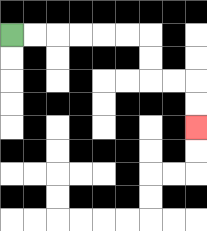{'start': '[0, 1]', 'end': '[8, 5]', 'path_directions': 'R,R,R,R,R,R,D,D,R,R,D,D', 'path_coordinates': '[[0, 1], [1, 1], [2, 1], [3, 1], [4, 1], [5, 1], [6, 1], [6, 2], [6, 3], [7, 3], [8, 3], [8, 4], [8, 5]]'}